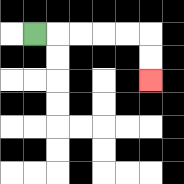{'start': '[1, 1]', 'end': '[6, 3]', 'path_directions': 'R,R,R,R,R,D,D', 'path_coordinates': '[[1, 1], [2, 1], [3, 1], [4, 1], [5, 1], [6, 1], [6, 2], [6, 3]]'}